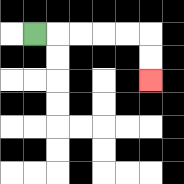{'start': '[1, 1]', 'end': '[6, 3]', 'path_directions': 'R,R,R,R,R,D,D', 'path_coordinates': '[[1, 1], [2, 1], [3, 1], [4, 1], [5, 1], [6, 1], [6, 2], [6, 3]]'}